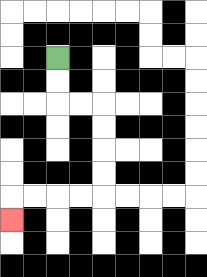{'start': '[2, 2]', 'end': '[0, 9]', 'path_directions': 'D,D,R,R,D,D,D,D,L,L,L,L,D', 'path_coordinates': '[[2, 2], [2, 3], [2, 4], [3, 4], [4, 4], [4, 5], [4, 6], [4, 7], [4, 8], [3, 8], [2, 8], [1, 8], [0, 8], [0, 9]]'}